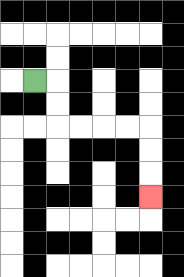{'start': '[1, 3]', 'end': '[6, 8]', 'path_directions': 'R,D,D,R,R,R,R,D,D,D', 'path_coordinates': '[[1, 3], [2, 3], [2, 4], [2, 5], [3, 5], [4, 5], [5, 5], [6, 5], [6, 6], [6, 7], [6, 8]]'}